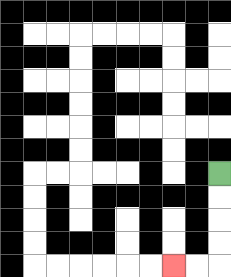{'start': '[9, 7]', 'end': '[7, 11]', 'path_directions': 'D,D,D,D,L,L', 'path_coordinates': '[[9, 7], [9, 8], [9, 9], [9, 10], [9, 11], [8, 11], [7, 11]]'}